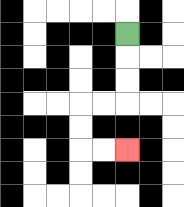{'start': '[5, 1]', 'end': '[5, 6]', 'path_directions': 'D,D,D,L,L,D,D,R,R', 'path_coordinates': '[[5, 1], [5, 2], [5, 3], [5, 4], [4, 4], [3, 4], [3, 5], [3, 6], [4, 6], [5, 6]]'}